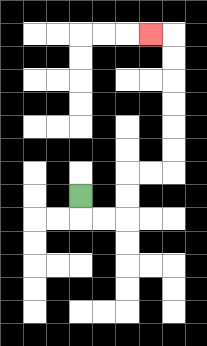{'start': '[3, 8]', 'end': '[6, 1]', 'path_directions': 'D,R,R,U,U,R,R,U,U,U,U,U,U,L', 'path_coordinates': '[[3, 8], [3, 9], [4, 9], [5, 9], [5, 8], [5, 7], [6, 7], [7, 7], [7, 6], [7, 5], [7, 4], [7, 3], [7, 2], [7, 1], [6, 1]]'}